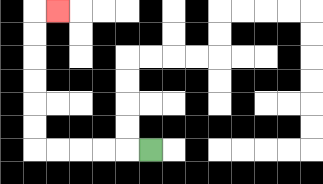{'start': '[6, 6]', 'end': '[2, 0]', 'path_directions': 'L,L,L,L,L,U,U,U,U,U,U,R', 'path_coordinates': '[[6, 6], [5, 6], [4, 6], [3, 6], [2, 6], [1, 6], [1, 5], [1, 4], [1, 3], [1, 2], [1, 1], [1, 0], [2, 0]]'}